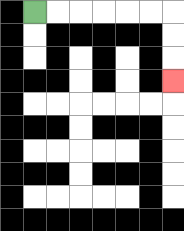{'start': '[1, 0]', 'end': '[7, 3]', 'path_directions': 'R,R,R,R,R,R,D,D,D', 'path_coordinates': '[[1, 0], [2, 0], [3, 0], [4, 0], [5, 0], [6, 0], [7, 0], [7, 1], [7, 2], [7, 3]]'}